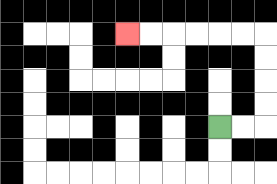{'start': '[9, 5]', 'end': '[5, 1]', 'path_directions': 'R,R,U,U,U,U,L,L,L,L,L,L', 'path_coordinates': '[[9, 5], [10, 5], [11, 5], [11, 4], [11, 3], [11, 2], [11, 1], [10, 1], [9, 1], [8, 1], [7, 1], [6, 1], [5, 1]]'}